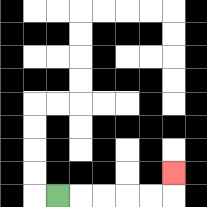{'start': '[2, 8]', 'end': '[7, 7]', 'path_directions': 'R,R,R,R,R,U', 'path_coordinates': '[[2, 8], [3, 8], [4, 8], [5, 8], [6, 8], [7, 8], [7, 7]]'}